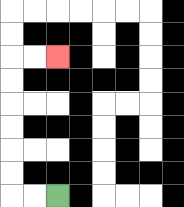{'start': '[2, 8]', 'end': '[2, 2]', 'path_directions': 'L,L,U,U,U,U,U,U,R,R', 'path_coordinates': '[[2, 8], [1, 8], [0, 8], [0, 7], [0, 6], [0, 5], [0, 4], [0, 3], [0, 2], [1, 2], [2, 2]]'}